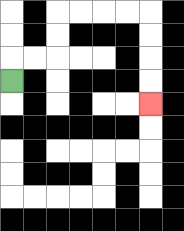{'start': '[0, 3]', 'end': '[6, 4]', 'path_directions': 'U,R,R,U,U,R,R,R,R,D,D,D,D', 'path_coordinates': '[[0, 3], [0, 2], [1, 2], [2, 2], [2, 1], [2, 0], [3, 0], [4, 0], [5, 0], [6, 0], [6, 1], [6, 2], [6, 3], [6, 4]]'}